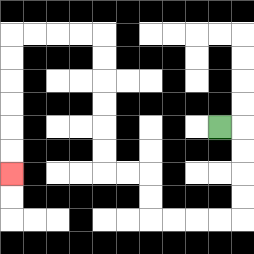{'start': '[9, 5]', 'end': '[0, 7]', 'path_directions': 'R,D,D,D,D,L,L,L,L,U,U,L,L,U,U,U,U,U,U,L,L,L,L,D,D,D,D,D,D', 'path_coordinates': '[[9, 5], [10, 5], [10, 6], [10, 7], [10, 8], [10, 9], [9, 9], [8, 9], [7, 9], [6, 9], [6, 8], [6, 7], [5, 7], [4, 7], [4, 6], [4, 5], [4, 4], [4, 3], [4, 2], [4, 1], [3, 1], [2, 1], [1, 1], [0, 1], [0, 2], [0, 3], [0, 4], [0, 5], [0, 6], [0, 7]]'}